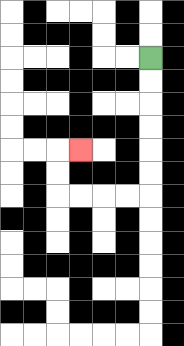{'start': '[6, 2]', 'end': '[3, 6]', 'path_directions': 'D,D,D,D,D,D,L,L,L,L,U,U,R', 'path_coordinates': '[[6, 2], [6, 3], [6, 4], [6, 5], [6, 6], [6, 7], [6, 8], [5, 8], [4, 8], [3, 8], [2, 8], [2, 7], [2, 6], [3, 6]]'}